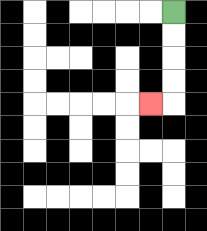{'start': '[7, 0]', 'end': '[6, 4]', 'path_directions': 'D,D,D,D,L', 'path_coordinates': '[[7, 0], [7, 1], [7, 2], [7, 3], [7, 4], [6, 4]]'}